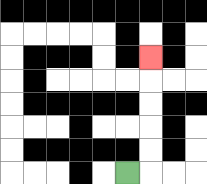{'start': '[5, 7]', 'end': '[6, 2]', 'path_directions': 'R,U,U,U,U,U', 'path_coordinates': '[[5, 7], [6, 7], [6, 6], [6, 5], [6, 4], [6, 3], [6, 2]]'}